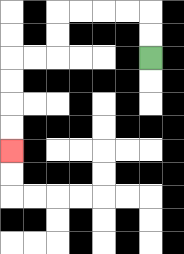{'start': '[6, 2]', 'end': '[0, 6]', 'path_directions': 'U,U,L,L,L,L,D,D,L,L,D,D,D,D', 'path_coordinates': '[[6, 2], [6, 1], [6, 0], [5, 0], [4, 0], [3, 0], [2, 0], [2, 1], [2, 2], [1, 2], [0, 2], [0, 3], [0, 4], [0, 5], [0, 6]]'}